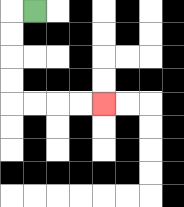{'start': '[1, 0]', 'end': '[4, 4]', 'path_directions': 'L,D,D,D,D,R,R,R,R', 'path_coordinates': '[[1, 0], [0, 0], [0, 1], [0, 2], [0, 3], [0, 4], [1, 4], [2, 4], [3, 4], [4, 4]]'}